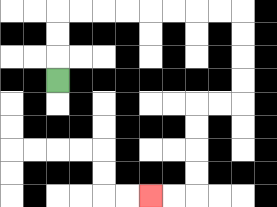{'start': '[2, 3]', 'end': '[6, 8]', 'path_directions': 'U,U,U,R,R,R,R,R,R,R,R,D,D,D,D,L,L,D,D,D,D,L,L', 'path_coordinates': '[[2, 3], [2, 2], [2, 1], [2, 0], [3, 0], [4, 0], [5, 0], [6, 0], [7, 0], [8, 0], [9, 0], [10, 0], [10, 1], [10, 2], [10, 3], [10, 4], [9, 4], [8, 4], [8, 5], [8, 6], [8, 7], [8, 8], [7, 8], [6, 8]]'}